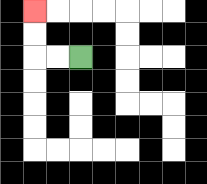{'start': '[3, 2]', 'end': '[1, 0]', 'path_directions': 'L,L,U,U', 'path_coordinates': '[[3, 2], [2, 2], [1, 2], [1, 1], [1, 0]]'}